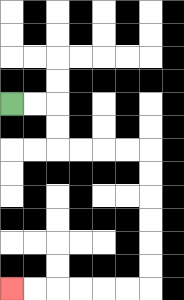{'start': '[0, 4]', 'end': '[0, 12]', 'path_directions': 'R,R,D,D,R,R,R,R,D,D,D,D,D,D,L,L,L,L,L,L', 'path_coordinates': '[[0, 4], [1, 4], [2, 4], [2, 5], [2, 6], [3, 6], [4, 6], [5, 6], [6, 6], [6, 7], [6, 8], [6, 9], [6, 10], [6, 11], [6, 12], [5, 12], [4, 12], [3, 12], [2, 12], [1, 12], [0, 12]]'}